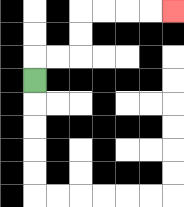{'start': '[1, 3]', 'end': '[7, 0]', 'path_directions': 'U,R,R,U,U,R,R,R,R', 'path_coordinates': '[[1, 3], [1, 2], [2, 2], [3, 2], [3, 1], [3, 0], [4, 0], [5, 0], [6, 0], [7, 0]]'}